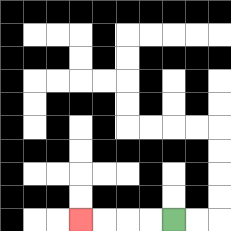{'start': '[7, 9]', 'end': '[3, 9]', 'path_directions': 'L,L,L,L', 'path_coordinates': '[[7, 9], [6, 9], [5, 9], [4, 9], [3, 9]]'}